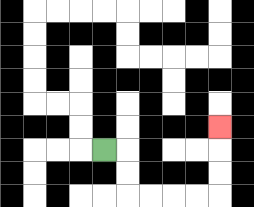{'start': '[4, 6]', 'end': '[9, 5]', 'path_directions': 'R,D,D,R,R,R,R,U,U,U', 'path_coordinates': '[[4, 6], [5, 6], [5, 7], [5, 8], [6, 8], [7, 8], [8, 8], [9, 8], [9, 7], [9, 6], [9, 5]]'}